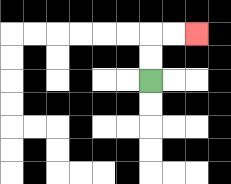{'start': '[6, 3]', 'end': '[8, 1]', 'path_directions': 'U,U,R,R', 'path_coordinates': '[[6, 3], [6, 2], [6, 1], [7, 1], [8, 1]]'}